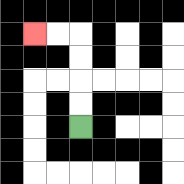{'start': '[3, 5]', 'end': '[1, 1]', 'path_directions': 'U,U,U,U,L,L', 'path_coordinates': '[[3, 5], [3, 4], [3, 3], [3, 2], [3, 1], [2, 1], [1, 1]]'}